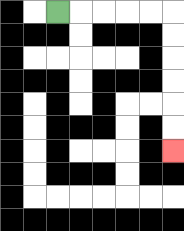{'start': '[2, 0]', 'end': '[7, 6]', 'path_directions': 'R,R,R,R,R,D,D,D,D,D,D', 'path_coordinates': '[[2, 0], [3, 0], [4, 0], [5, 0], [6, 0], [7, 0], [7, 1], [7, 2], [7, 3], [7, 4], [7, 5], [7, 6]]'}